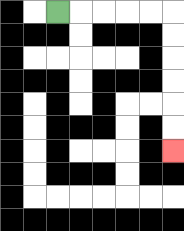{'start': '[2, 0]', 'end': '[7, 6]', 'path_directions': 'R,R,R,R,R,D,D,D,D,D,D', 'path_coordinates': '[[2, 0], [3, 0], [4, 0], [5, 0], [6, 0], [7, 0], [7, 1], [7, 2], [7, 3], [7, 4], [7, 5], [7, 6]]'}